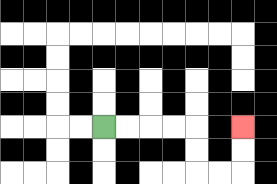{'start': '[4, 5]', 'end': '[10, 5]', 'path_directions': 'R,R,R,R,D,D,R,R,U,U', 'path_coordinates': '[[4, 5], [5, 5], [6, 5], [7, 5], [8, 5], [8, 6], [8, 7], [9, 7], [10, 7], [10, 6], [10, 5]]'}